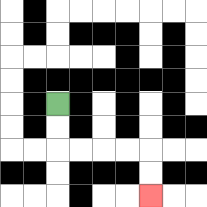{'start': '[2, 4]', 'end': '[6, 8]', 'path_directions': 'D,D,R,R,R,R,D,D', 'path_coordinates': '[[2, 4], [2, 5], [2, 6], [3, 6], [4, 6], [5, 6], [6, 6], [6, 7], [6, 8]]'}